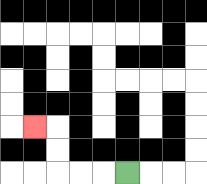{'start': '[5, 7]', 'end': '[1, 5]', 'path_directions': 'L,L,L,U,U,L', 'path_coordinates': '[[5, 7], [4, 7], [3, 7], [2, 7], [2, 6], [2, 5], [1, 5]]'}